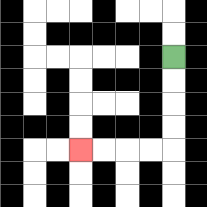{'start': '[7, 2]', 'end': '[3, 6]', 'path_directions': 'D,D,D,D,L,L,L,L', 'path_coordinates': '[[7, 2], [7, 3], [7, 4], [7, 5], [7, 6], [6, 6], [5, 6], [4, 6], [3, 6]]'}